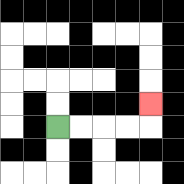{'start': '[2, 5]', 'end': '[6, 4]', 'path_directions': 'R,R,R,R,U', 'path_coordinates': '[[2, 5], [3, 5], [4, 5], [5, 5], [6, 5], [6, 4]]'}